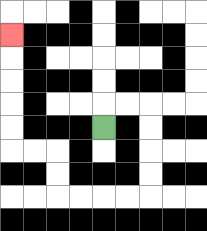{'start': '[4, 5]', 'end': '[0, 1]', 'path_directions': 'U,R,R,D,D,D,D,L,L,L,L,U,U,L,L,U,U,U,U,U', 'path_coordinates': '[[4, 5], [4, 4], [5, 4], [6, 4], [6, 5], [6, 6], [6, 7], [6, 8], [5, 8], [4, 8], [3, 8], [2, 8], [2, 7], [2, 6], [1, 6], [0, 6], [0, 5], [0, 4], [0, 3], [0, 2], [0, 1]]'}